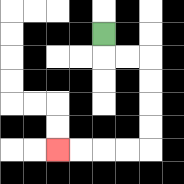{'start': '[4, 1]', 'end': '[2, 6]', 'path_directions': 'D,R,R,D,D,D,D,L,L,L,L', 'path_coordinates': '[[4, 1], [4, 2], [5, 2], [6, 2], [6, 3], [6, 4], [6, 5], [6, 6], [5, 6], [4, 6], [3, 6], [2, 6]]'}